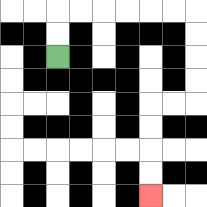{'start': '[2, 2]', 'end': '[6, 8]', 'path_directions': 'U,U,R,R,R,R,R,R,D,D,D,D,L,L,D,D,D,D', 'path_coordinates': '[[2, 2], [2, 1], [2, 0], [3, 0], [4, 0], [5, 0], [6, 0], [7, 0], [8, 0], [8, 1], [8, 2], [8, 3], [8, 4], [7, 4], [6, 4], [6, 5], [6, 6], [6, 7], [6, 8]]'}